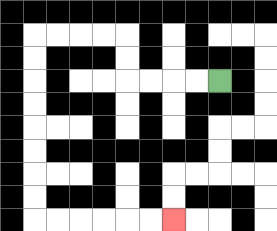{'start': '[9, 3]', 'end': '[7, 9]', 'path_directions': 'L,L,L,L,U,U,L,L,L,L,D,D,D,D,D,D,D,D,R,R,R,R,R,R', 'path_coordinates': '[[9, 3], [8, 3], [7, 3], [6, 3], [5, 3], [5, 2], [5, 1], [4, 1], [3, 1], [2, 1], [1, 1], [1, 2], [1, 3], [1, 4], [1, 5], [1, 6], [1, 7], [1, 8], [1, 9], [2, 9], [3, 9], [4, 9], [5, 9], [6, 9], [7, 9]]'}